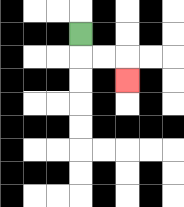{'start': '[3, 1]', 'end': '[5, 3]', 'path_directions': 'D,R,R,D', 'path_coordinates': '[[3, 1], [3, 2], [4, 2], [5, 2], [5, 3]]'}